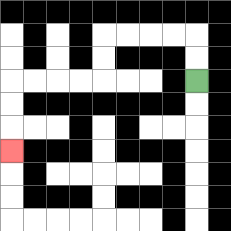{'start': '[8, 3]', 'end': '[0, 6]', 'path_directions': 'U,U,L,L,L,L,D,D,L,L,L,L,D,D,D', 'path_coordinates': '[[8, 3], [8, 2], [8, 1], [7, 1], [6, 1], [5, 1], [4, 1], [4, 2], [4, 3], [3, 3], [2, 3], [1, 3], [0, 3], [0, 4], [0, 5], [0, 6]]'}